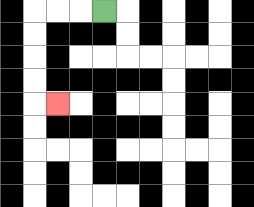{'start': '[4, 0]', 'end': '[2, 4]', 'path_directions': 'L,L,L,D,D,D,D,R', 'path_coordinates': '[[4, 0], [3, 0], [2, 0], [1, 0], [1, 1], [1, 2], [1, 3], [1, 4], [2, 4]]'}